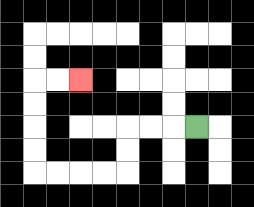{'start': '[8, 5]', 'end': '[3, 3]', 'path_directions': 'L,L,L,D,D,L,L,L,L,U,U,U,U,R,R', 'path_coordinates': '[[8, 5], [7, 5], [6, 5], [5, 5], [5, 6], [5, 7], [4, 7], [3, 7], [2, 7], [1, 7], [1, 6], [1, 5], [1, 4], [1, 3], [2, 3], [3, 3]]'}